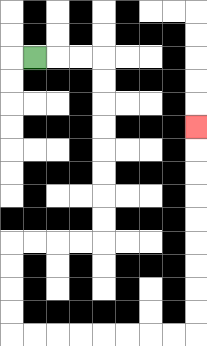{'start': '[1, 2]', 'end': '[8, 5]', 'path_directions': 'R,R,R,D,D,D,D,D,D,D,D,L,L,L,L,D,D,D,D,R,R,R,R,R,R,R,R,U,U,U,U,U,U,U,U,U', 'path_coordinates': '[[1, 2], [2, 2], [3, 2], [4, 2], [4, 3], [4, 4], [4, 5], [4, 6], [4, 7], [4, 8], [4, 9], [4, 10], [3, 10], [2, 10], [1, 10], [0, 10], [0, 11], [0, 12], [0, 13], [0, 14], [1, 14], [2, 14], [3, 14], [4, 14], [5, 14], [6, 14], [7, 14], [8, 14], [8, 13], [8, 12], [8, 11], [8, 10], [8, 9], [8, 8], [8, 7], [8, 6], [8, 5]]'}